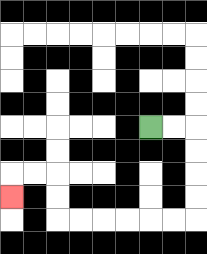{'start': '[6, 5]', 'end': '[0, 8]', 'path_directions': 'R,R,D,D,D,D,L,L,L,L,L,L,U,U,L,L,D', 'path_coordinates': '[[6, 5], [7, 5], [8, 5], [8, 6], [8, 7], [8, 8], [8, 9], [7, 9], [6, 9], [5, 9], [4, 9], [3, 9], [2, 9], [2, 8], [2, 7], [1, 7], [0, 7], [0, 8]]'}